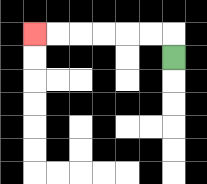{'start': '[7, 2]', 'end': '[1, 1]', 'path_directions': 'U,L,L,L,L,L,L', 'path_coordinates': '[[7, 2], [7, 1], [6, 1], [5, 1], [4, 1], [3, 1], [2, 1], [1, 1]]'}